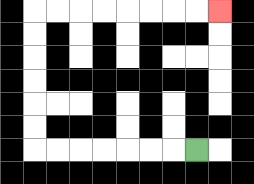{'start': '[8, 6]', 'end': '[9, 0]', 'path_directions': 'L,L,L,L,L,L,L,U,U,U,U,U,U,R,R,R,R,R,R,R,R', 'path_coordinates': '[[8, 6], [7, 6], [6, 6], [5, 6], [4, 6], [3, 6], [2, 6], [1, 6], [1, 5], [1, 4], [1, 3], [1, 2], [1, 1], [1, 0], [2, 0], [3, 0], [4, 0], [5, 0], [6, 0], [7, 0], [8, 0], [9, 0]]'}